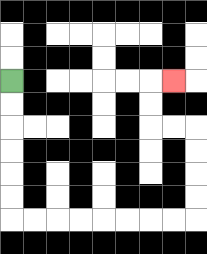{'start': '[0, 3]', 'end': '[7, 3]', 'path_directions': 'D,D,D,D,D,D,R,R,R,R,R,R,R,R,U,U,U,U,L,L,U,U,R', 'path_coordinates': '[[0, 3], [0, 4], [0, 5], [0, 6], [0, 7], [0, 8], [0, 9], [1, 9], [2, 9], [3, 9], [4, 9], [5, 9], [6, 9], [7, 9], [8, 9], [8, 8], [8, 7], [8, 6], [8, 5], [7, 5], [6, 5], [6, 4], [6, 3], [7, 3]]'}